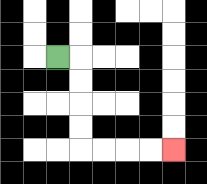{'start': '[2, 2]', 'end': '[7, 6]', 'path_directions': 'R,D,D,D,D,R,R,R,R', 'path_coordinates': '[[2, 2], [3, 2], [3, 3], [3, 4], [3, 5], [3, 6], [4, 6], [5, 6], [6, 6], [7, 6]]'}